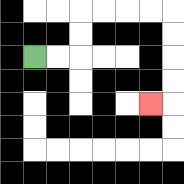{'start': '[1, 2]', 'end': '[6, 4]', 'path_directions': 'R,R,U,U,R,R,R,R,D,D,D,D,L', 'path_coordinates': '[[1, 2], [2, 2], [3, 2], [3, 1], [3, 0], [4, 0], [5, 0], [6, 0], [7, 0], [7, 1], [7, 2], [7, 3], [7, 4], [6, 4]]'}